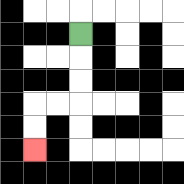{'start': '[3, 1]', 'end': '[1, 6]', 'path_directions': 'D,D,D,L,L,D,D', 'path_coordinates': '[[3, 1], [3, 2], [3, 3], [3, 4], [2, 4], [1, 4], [1, 5], [1, 6]]'}